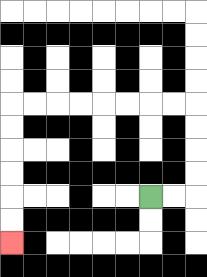{'start': '[6, 8]', 'end': '[0, 10]', 'path_directions': 'R,R,U,U,U,U,L,L,L,L,L,L,L,L,D,D,D,D,D,D', 'path_coordinates': '[[6, 8], [7, 8], [8, 8], [8, 7], [8, 6], [8, 5], [8, 4], [7, 4], [6, 4], [5, 4], [4, 4], [3, 4], [2, 4], [1, 4], [0, 4], [0, 5], [0, 6], [0, 7], [0, 8], [0, 9], [0, 10]]'}